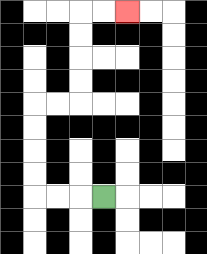{'start': '[4, 8]', 'end': '[5, 0]', 'path_directions': 'L,L,L,U,U,U,U,R,R,U,U,U,U,R,R', 'path_coordinates': '[[4, 8], [3, 8], [2, 8], [1, 8], [1, 7], [1, 6], [1, 5], [1, 4], [2, 4], [3, 4], [3, 3], [3, 2], [3, 1], [3, 0], [4, 0], [5, 0]]'}